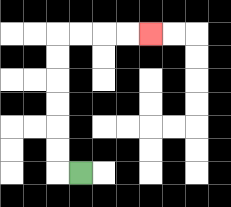{'start': '[3, 7]', 'end': '[6, 1]', 'path_directions': 'L,U,U,U,U,U,U,R,R,R,R', 'path_coordinates': '[[3, 7], [2, 7], [2, 6], [2, 5], [2, 4], [2, 3], [2, 2], [2, 1], [3, 1], [4, 1], [5, 1], [6, 1]]'}